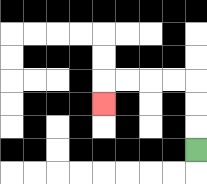{'start': '[8, 6]', 'end': '[4, 4]', 'path_directions': 'U,U,U,L,L,L,L,D', 'path_coordinates': '[[8, 6], [8, 5], [8, 4], [8, 3], [7, 3], [6, 3], [5, 3], [4, 3], [4, 4]]'}